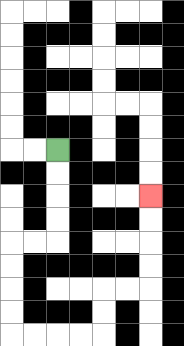{'start': '[2, 6]', 'end': '[6, 8]', 'path_directions': 'D,D,D,D,L,L,D,D,D,D,R,R,R,R,U,U,R,R,U,U,U,U', 'path_coordinates': '[[2, 6], [2, 7], [2, 8], [2, 9], [2, 10], [1, 10], [0, 10], [0, 11], [0, 12], [0, 13], [0, 14], [1, 14], [2, 14], [3, 14], [4, 14], [4, 13], [4, 12], [5, 12], [6, 12], [6, 11], [6, 10], [6, 9], [6, 8]]'}